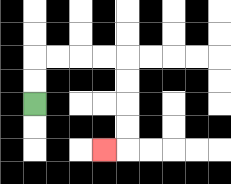{'start': '[1, 4]', 'end': '[4, 6]', 'path_directions': 'U,U,R,R,R,R,D,D,D,D,L', 'path_coordinates': '[[1, 4], [1, 3], [1, 2], [2, 2], [3, 2], [4, 2], [5, 2], [5, 3], [5, 4], [5, 5], [5, 6], [4, 6]]'}